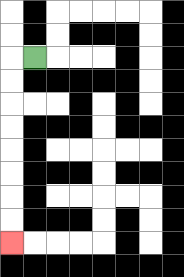{'start': '[1, 2]', 'end': '[0, 10]', 'path_directions': 'L,D,D,D,D,D,D,D,D', 'path_coordinates': '[[1, 2], [0, 2], [0, 3], [0, 4], [0, 5], [0, 6], [0, 7], [0, 8], [0, 9], [0, 10]]'}